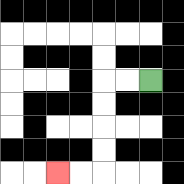{'start': '[6, 3]', 'end': '[2, 7]', 'path_directions': 'L,L,D,D,D,D,L,L', 'path_coordinates': '[[6, 3], [5, 3], [4, 3], [4, 4], [4, 5], [4, 6], [4, 7], [3, 7], [2, 7]]'}